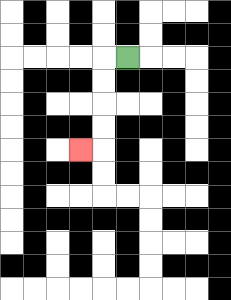{'start': '[5, 2]', 'end': '[3, 6]', 'path_directions': 'L,D,D,D,D,L', 'path_coordinates': '[[5, 2], [4, 2], [4, 3], [4, 4], [4, 5], [4, 6], [3, 6]]'}